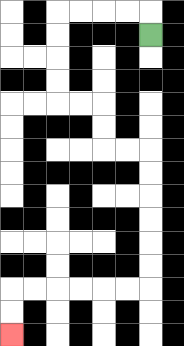{'start': '[6, 1]', 'end': '[0, 14]', 'path_directions': 'U,L,L,L,L,D,D,D,D,R,R,D,D,R,R,D,D,D,D,D,D,L,L,L,L,L,L,D,D', 'path_coordinates': '[[6, 1], [6, 0], [5, 0], [4, 0], [3, 0], [2, 0], [2, 1], [2, 2], [2, 3], [2, 4], [3, 4], [4, 4], [4, 5], [4, 6], [5, 6], [6, 6], [6, 7], [6, 8], [6, 9], [6, 10], [6, 11], [6, 12], [5, 12], [4, 12], [3, 12], [2, 12], [1, 12], [0, 12], [0, 13], [0, 14]]'}